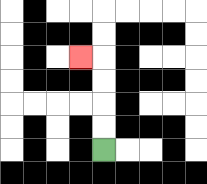{'start': '[4, 6]', 'end': '[3, 2]', 'path_directions': 'U,U,U,U,L', 'path_coordinates': '[[4, 6], [4, 5], [4, 4], [4, 3], [4, 2], [3, 2]]'}